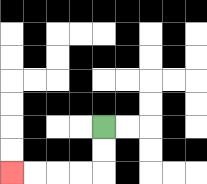{'start': '[4, 5]', 'end': '[0, 7]', 'path_directions': 'D,D,L,L,L,L', 'path_coordinates': '[[4, 5], [4, 6], [4, 7], [3, 7], [2, 7], [1, 7], [0, 7]]'}